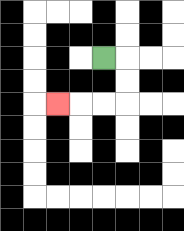{'start': '[4, 2]', 'end': '[2, 4]', 'path_directions': 'R,D,D,L,L,L', 'path_coordinates': '[[4, 2], [5, 2], [5, 3], [5, 4], [4, 4], [3, 4], [2, 4]]'}